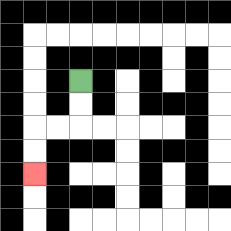{'start': '[3, 3]', 'end': '[1, 7]', 'path_directions': 'D,D,L,L,D,D', 'path_coordinates': '[[3, 3], [3, 4], [3, 5], [2, 5], [1, 5], [1, 6], [1, 7]]'}